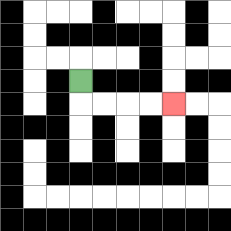{'start': '[3, 3]', 'end': '[7, 4]', 'path_directions': 'D,R,R,R,R', 'path_coordinates': '[[3, 3], [3, 4], [4, 4], [5, 4], [6, 4], [7, 4]]'}